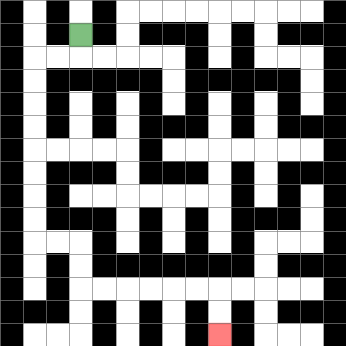{'start': '[3, 1]', 'end': '[9, 14]', 'path_directions': 'D,L,L,D,D,D,D,D,D,D,D,R,R,D,D,R,R,R,R,R,R,D,D', 'path_coordinates': '[[3, 1], [3, 2], [2, 2], [1, 2], [1, 3], [1, 4], [1, 5], [1, 6], [1, 7], [1, 8], [1, 9], [1, 10], [2, 10], [3, 10], [3, 11], [3, 12], [4, 12], [5, 12], [6, 12], [7, 12], [8, 12], [9, 12], [9, 13], [9, 14]]'}